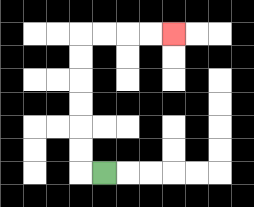{'start': '[4, 7]', 'end': '[7, 1]', 'path_directions': 'L,U,U,U,U,U,U,R,R,R,R', 'path_coordinates': '[[4, 7], [3, 7], [3, 6], [3, 5], [3, 4], [3, 3], [3, 2], [3, 1], [4, 1], [5, 1], [6, 1], [7, 1]]'}